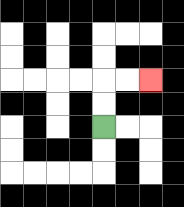{'start': '[4, 5]', 'end': '[6, 3]', 'path_directions': 'U,U,R,R', 'path_coordinates': '[[4, 5], [4, 4], [4, 3], [5, 3], [6, 3]]'}